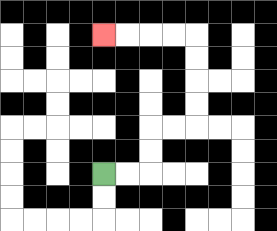{'start': '[4, 7]', 'end': '[4, 1]', 'path_directions': 'R,R,U,U,R,R,U,U,U,U,L,L,L,L', 'path_coordinates': '[[4, 7], [5, 7], [6, 7], [6, 6], [6, 5], [7, 5], [8, 5], [8, 4], [8, 3], [8, 2], [8, 1], [7, 1], [6, 1], [5, 1], [4, 1]]'}